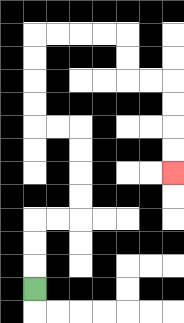{'start': '[1, 12]', 'end': '[7, 7]', 'path_directions': 'U,U,U,R,R,U,U,U,U,L,L,U,U,U,U,R,R,R,R,D,D,R,R,D,D,D,D', 'path_coordinates': '[[1, 12], [1, 11], [1, 10], [1, 9], [2, 9], [3, 9], [3, 8], [3, 7], [3, 6], [3, 5], [2, 5], [1, 5], [1, 4], [1, 3], [1, 2], [1, 1], [2, 1], [3, 1], [4, 1], [5, 1], [5, 2], [5, 3], [6, 3], [7, 3], [7, 4], [7, 5], [7, 6], [7, 7]]'}